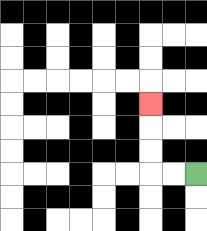{'start': '[8, 7]', 'end': '[6, 4]', 'path_directions': 'L,L,U,U,U', 'path_coordinates': '[[8, 7], [7, 7], [6, 7], [6, 6], [6, 5], [6, 4]]'}